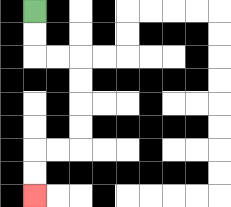{'start': '[1, 0]', 'end': '[1, 8]', 'path_directions': 'D,D,R,R,D,D,D,D,L,L,D,D', 'path_coordinates': '[[1, 0], [1, 1], [1, 2], [2, 2], [3, 2], [3, 3], [3, 4], [3, 5], [3, 6], [2, 6], [1, 6], [1, 7], [1, 8]]'}